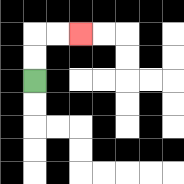{'start': '[1, 3]', 'end': '[3, 1]', 'path_directions': 'U,U,R,R', 'path_coordinates': '[[1, 3], [1, 2], [1, 1], [2, 1], [3, 1]]'}